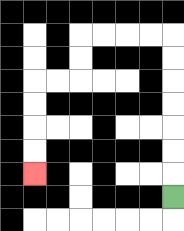{'start': '[7, 8]', 'end': '[1, 7]', 'path_directions': 'U,U,U,U,U,U,U,L,L,L,L,D,D,L,L,D,D,D,D', 'path_coordinates': '[[7, 8], [7, 7], [7, 6], [7, 5], [7, 4], [7, 3], [7, 2], [7, 1], [6, 1], [5, 1], [4, 1], [3, 1], [3, 2], [3, 3], [2, 3], [1, 3], [1, 4], [1, 5], [1, 6], [1, 7]]'}